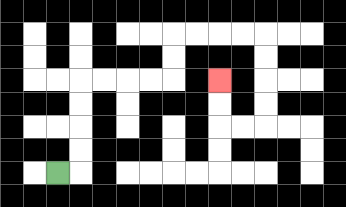{'start': '[2, 7]', 'end': '[9, 3]', 'path_directions': 'R,U,U,U,U,R,R,R,R,U,U,R,R,R,R,D,D,D,D,L,L,U,U', 'path_coordinates': '[[2, 7], [3, 7], [3, 6], [3, 5], [3, 4], [3, 3], [4, 3], [5, 3], [6, 3], [7, 3], [7, 2], [7, 1], [8, 1], [9, 1], [10, 1], [11, 1], [11, 2], [11, 3], [11, 4], [11, 5], [10, 5], [9, 5], [9, 4], [9, 3]]'}